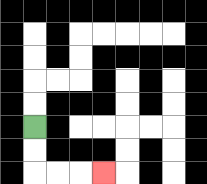{'start': '[1, 5]', 'end': '[4, 7]', 'path_directions': 'D,D,R,R,R', 'path_coordinates': '[[1, 5], [1, 6], [1, 7], [2, 7], [3, 7], [4, 7]]'}